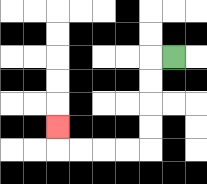{'start': '[7, 2]', 'end': '[2, 5]', 'path_directions': 'L,D,D,D,D,L,L,L,L,U', 'path_coordinates': '[[7, 2], [6, 2], [6, 3], [6, 4], [6, 5], [6, 6], [5, 6], [4, 6], [3, 6], [2, 6], [2, 5]]'}